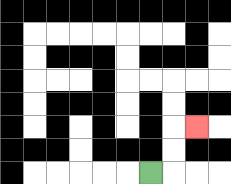{'start': '[6, 7]', 'end': '[8, 5]', 'path_directions': 'R,U,U,R', 'path_coordinates': '[[6, 7], [7, 7], [7, 6], [7, 5], [8, 5]]'}